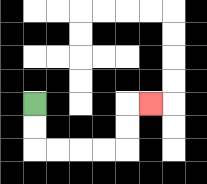{'start': '[1, 4]', 'end': '[6, 4]', 'path_directions': 'D,D,R,R,R,R,U,U,R', 'path_coordinates': '[[1, 4], [1, 5], [1, 6], [2, 6], [3, 6], [4, 6], [5, 6], [5, 5], [5, 4], [6, 4]]'}